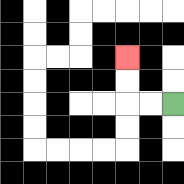{'start': '[7, 4]', 'end': '[5, 2]', 'path_directions': 'L,L,U,U', 'path_coordinates': '[[7, 4], [6, 4], [5, 4], [5, 3], [5, 2]]'}